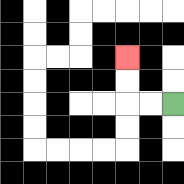{'start': '[7, 4]', 'end': '[5, 2]', 'path_directions': 'L,L,U,U', 'path_coordinates': '[[7, 4], [6, 4], [5, 4], [5, 3], [5, 2]]'}